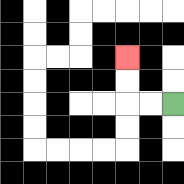{'start': '[7, 4]', 'end': '[5, 2]', 'path_directions': 'L,L,U,U', 'path_coordinates': '[[7, 4], [6, 4], [5, 4], [5, 3], [5, 2]]'}